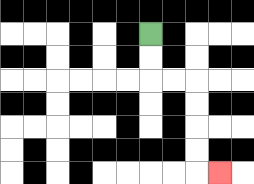{'start': '[6, 1]', 'end': '[9, 7]', 'path_directions': 'D,D,R,R,D,D,D,D,R', 'path_coordinates': '[[6, 1], [6, 2], [6, 3], [7, 3], [8, 3], [8, 4], [8, 5], [8, 6], [8, 7], [9, 7]]'}